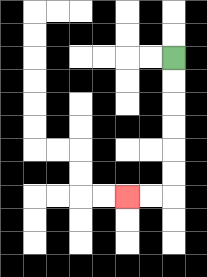{'start': '[7, 2]', 'end': '[5, 8]', 'path_directions': 'D,D,D,D,D,D,L,L', 'path_coordinates': '[[7, 2], [7, 3], [7, 4], [7, 5], [7, 6], [7, 7], [7, 8], [6, 8], [5, 8]]'}